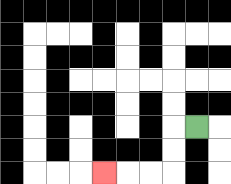{'start': '[8, 5]', 'end': '[4, 7]', 'path_directions': 'L,D,D,L,L,L', 'path_coordinates': '[[8, 5], [7, 5], [7, 6], [7, 7], [6, 7], [5, 7], [4, 7]]'}